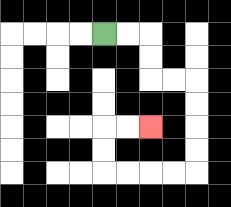{'start': '[4, 1]', 'end': '[6, 5]', 'path_directions': 'R,R,D,D,R,R,D,D,D,D,L,L,L,L,U,U,R,R', 'path_coordinates': '[[4, 1], [5, 1], [6, 1], [6, 2], [6, 3], [7, 3], [8, 3], [8, 4], [8, 5], [8, 6], [8, 7], [7, 7], [6, 7], [5, 7], [4, 7], [4, 6], [4, 5], [5, 5], [6, 5]]'}